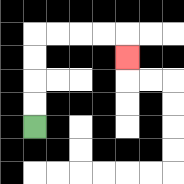{'start': '[1, 5]', 'end': '[5, 2]', 'path_directions': 'U,U,U,U,R,R,R,R,D', 'path_coordinates': '[[1, 5], [1, 4], [1, 3], [1, 2], [1, 1], [2, 1], [3, 1], [4, 1], [5, 1], [5, 2]]'}